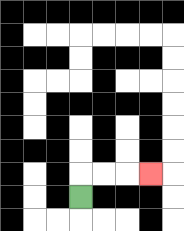{'start': '[3, 8]', 'end': '[6, 7]', 'path_directions': 'U,R,R,R', 'path_coordinates': '[[3, 8], [3, 7], [4, 7], [5, 7], [6, 7]]'}